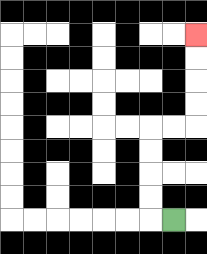{'start': '[7, 9]', 'end': '[8, 1]', 'path_directions': 'L,U,U,U,U,R,R,U,U,U,U', 'path_coordinates': '[[7, 9], [6, 9], [6, 8], [6, 7], [6, 6], [6, 5], [7, 5], [8, 5], [8, 4], [8, 3], [8, 2], [8, 1]]'}